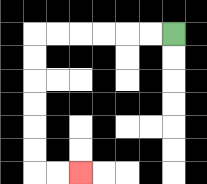{'start': '[7, 1]', 'end': '[3, 7]', 'path_directions': 'L,L,L,L,L,L,D,D,D,D,D,D,R,R', 'path_coordinates': '[[7, 1], [6, 1], [5, 1], [4, 1], [3, 1], [2, 1], [1, 1], [1, 2], [1, 3], [1, 4], [1, 5], [1, 6], [1, 7], [2, 7], [3, 7]]'}